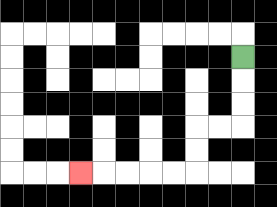{'start': '[10, 2]', 'end': '[3, 7]', 'path_directions': 'D,D,D,L,L,D,D,L,L,L,L,L', 'path_coordinates': '[[10, 2], [10, 3], [10, 4], [10, 5], [9, 5], [8, 5], [8, 6], [8, 7], [7, 7], [6, 7], [5, 7], [4, 7], [3, 7]]'}